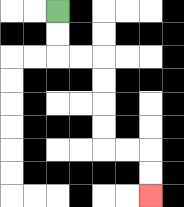{'start': '[2, 0]', 'end': '[6, 8]', 'path_directions': 'D,D,R,R,D,D,D,D,R,R,D,D', 'path_coordinates': '[[2, 0], [2, 1], [2, 2], [3, 2], [4, 2], [4, 3], [4, 4], [4, 5], [4, 6], [5, 6], [6, 6], [6, 7], [6, 8]]'}